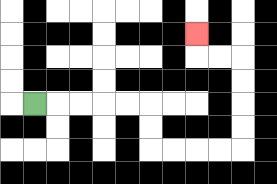{'start': '[1, 4]', 'end': '[8, 1]', 'path_directions': 'R,R,R,R,R,D,D,R,R,R,R,U,U,U,U,L,L,U', 'path_coordinates': '[[1, 4], [2, 4], [3, 4], [4, 4], [5, 4], [6, 4], [6, 5], [6, 6], [7, 6], [8, 6], [9, 6], [10, 6], [10, 5], [10, 4], [10, 3], [10, 2], [9, 2], [8, 2], [8, 1]]'}